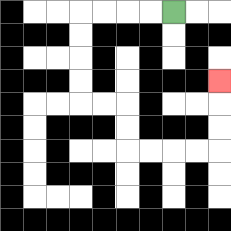{'start': '[7, 0]', 'end': '[9, 3]', 'path_directions': 'L,L,L,L,D,D,D,D,R,R,D,D,R,R,R,R,U,U,U', 'path_coordinates': '[[7, 0], [6, 0], [5, 0], [4, 0], [3, 0], [3, 1], [3, 2], [3, 3], [3, 4], [4, 4], [5, 4], [5, 5], [5, 6], [6, 6], [7, 6], [8, 6], [9, 6], [9, 5], [9, 4], [9, 3]]'}